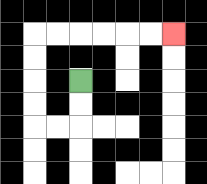{'start': '[3, 3]', 'end': '[7, 1]', 'path_directions': 'D,D,L,L,U,U,U,U,R,R,R,R,R,R', 'path_coordinates': '[[3, 3], [3, 4], [3, 5], [2, 5], [1, 5], [1, 4], [1, 3], [1, 2], [1, 1], [2, 1], [3, 1], [4, 1], [5, 1], [6, 1], [7, 1]]'}